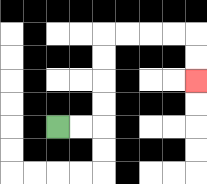{'start': '[2, 5]', 'end': '[8, 3]', 'path_directions': 'R,R,U,U,U,U,R,R,R,R,D,D', 'path_coordinates': '[[2, 5], [3, 5], [4, 5], [4, 4], [4, 3], [4, 2], [4, 1], [5, 1], [6, 1], [7, 1], [8, 1], [8, 2], [8, 3]]'}